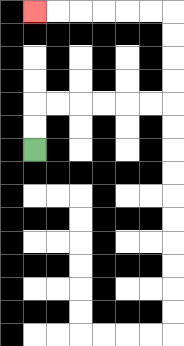{'start': '[1, 6]', 'end': '[1, 0]', 'path_directions': 'U,U,R,R,R,R,R,R,U,U,U,U,L,L,L,L,L,L', 'path_coordinates': '[[1, 6], [1, 5], [1, 4], [2, 4], [3, 4], [4, 4], [5, 4], [6, 4], [7, 4], [7, 3], [7, 2], [7, 1], [7, 0], [6, 0], [5, 0], [4, 0], [3, 0], [2, 0], [1, 0]]'}